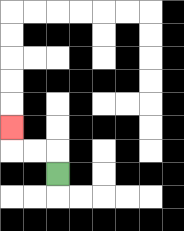{'start': '[2, 7]', 'end': '[0, 5]', 'path_directions': 'U,L,L,U', 'path_coordinates': '[[2, 7], [2, 6], [1, 6], [0, 6], [0, 5]]'}